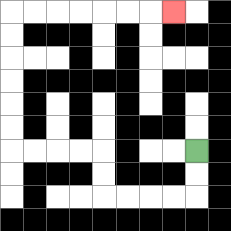{'start': '[8, 6]', 'end': '[7, 0]', 'path_directions': 'D,D,L,L,L,L,U,U,L,L,L,L,U,U,U,U,U,U,R,R,R,R,R,R,R', 'path_coordinates': '[[8, 6], [8, 7], [8, 8], [7, 8], [6, 8], [5, 8], [4, 8], [4, 7], [4, 6], [3, 6], [2, 6], [1, 6], [0, 6], [0, 5], [0, 4], [0, 3], [0, 2], [0, 1], [0, 0], [1, 0], [2, 0], [3, 0], [4, 0], [5, 0], [6, 0], [7, 0]]'}